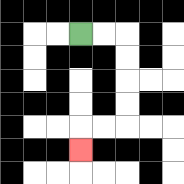{'start': '[3, 1]', 'end': '[3, 6]', 'path_directions': 'R,R,D,D,D,D,L,L,D', 'path_coordinates': '[[3, 1], [4, 1], [5, 1], [5, 2], [5, 3], [5, 4], [5, 5], [4, 5], [3, 5], [3, 6]]'}